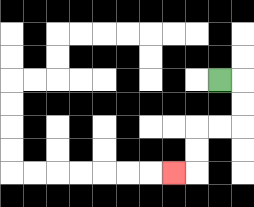{'start': '[9, 3]', 'end': '[7, 7]', 'path_directions': 'R,D,D,L,L,D,D,L', 'path_coordinates': '[[9, 3], [10, 3], [10, 4], [10, 5], [9, 5], [8, 5], [8, 6], [8, 7], [7, 7]]'}